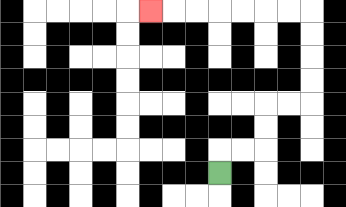{'start': '[9, 7]', 'end': '[6, 0]', 'path_directions': 'U,R,R,U,U,R,R,U,U,U,U,L,L,L,L,L,L,L', 'path_coordinates': '[[9, 7], [9, 6], [10, 6], [11, 6], [11, 5], [11, 4], [12, 4], [13, 4], [13, 3], [13, 2], [13, 1], [13, 0], [12, 0], [11, 0], [10, 0], [9, 0], [8, 0], [7, 0], [6, 0]]'}